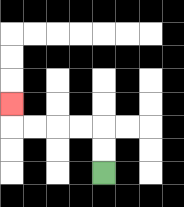{'start': '[4, 7]', 'end': '[0, 4]', 'path_directions': 'U,U,L,L,L,L,U', 'path_coordinates': '[[4, 7], [4, 6], [4, 5], [3, 5], [2, 5], [1, 5], [0, 5], [0, 4]]'}